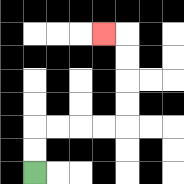{'start': '[1, 7]', 'end': '[4, 1]', 'path_directions': 'U,U,R,R,R,R,U,U,U,U,L', 'path_coordinates': '[[1, 7], [1, 6], [1, 5], [2, 5], [3, 5], [4, 5], [5, 5], [5, 4], [5, 3], [5, 2], [5, 1], [4, 1]]'}